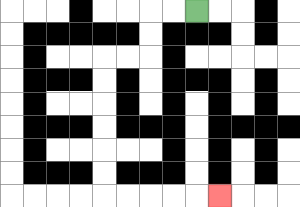{'start': '[8, 0]', 'end': '[9, 8]', 'path_directions': 'L,L,D,D,L,L,D,D,D,D,D,D,R,R,R,R,R', 'path_coordinates': '[[8, 0], [7, 0], [6, 0], [6, 1], [6, 2], [5, 2], [4, 2], [4, 3], [4, 4], [4, 5], [4, 6], [4, 7], [4, 8], [5, 8], [6, 8], [7, 8], [8, 8], [9, 8]]'}